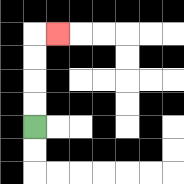{'start': '[1, 5]', 'end': '[2, 1]', 'path_directions': 'U,U,U,U,R', 'path_coordinates': '[[1, 5], [1, 4], [1, 3], [1, 2], [1, 1], [2, 1]]'}